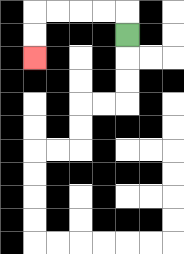{'start': '[5, 1]', 'end': '[1, 2]', 'path_directions': 'U,L,L,L,L,D,D', 'path_coordinates': '[[5, 1], [5, 0], [4, 0], [3, 0], [2, 0], [1, 0], [1, 1], [1, 2]]'}